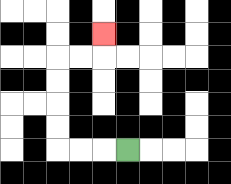{'start': '[5, 6]', 'end': '[4, 1]', 'path_directions': 'L,L,L,U,U,U,U,R,R,U', 'path_coordinates': '[[5, 6], [4, 6], [3, 6], [2, 6], [2, 5], [2, 4], [2, 3], [2, 2], [3, 2], [4, 2], [4, 1]]'}